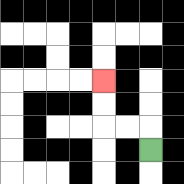{'start': '[6, 6]', 'end': '[4, 3]', 'path_directions': 'U,L,L,U,U', 'path_coordinates': '[[6, 6], [6, 5], [5, 5], [4, 5], [4, 4], [4, 3]]'}